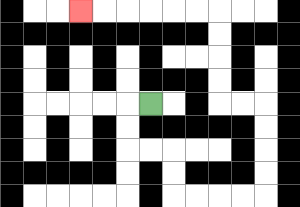{'start': '[6, 4]', 'end': '[3, 0]', 'path_directions': 'L,D,D,R,R,D,D,R,R,R,R,U,U,U,U,L,L,U,U,U,U,L,L,L,L,L,L', 'path_coordinates': '[[6, 4], [5, 4], [5, 5], [5, 6], [6, 6], [7, 6], [7, 7], [7, 8], [8, 8], [9, 8], [10, 8], [11, 8], [11, 7], [11, 6], [11, 5], [11, 4], [10, 4], [9, 4], [9, 3], [9, 2], [9, 1], [9, 0], [8, 0], [7, 0], [6, 0], [5, 0], [4, 0], [3, 0]]'}